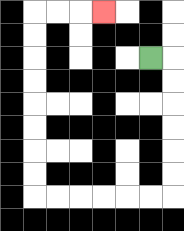{'start': '[6, 2]', 'end': '[4, 0]', 'path_directions': 'R,D,D,D,D,D,D,L,L,L,L,L,L,U,U,U,U,U,U,U,U,R,R,R', 'path_coordinates': '[[6, 2], [7, 2], [7, 3], [7, 4], [7, 5], [7, 6], [7, 7], [7, 8], [6, 8], [5, 8], [4, 8], [3, 8], [2, 8], [1, 8], [1, 7], [1, 6], [1, 5], [1, 4], [1, 3], [1, 2], [1, 1], [1, 0], [2, 0], [3, 0], [4, 0]]'}